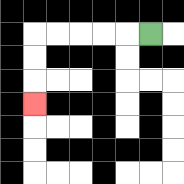{'start': '[6, 1]', 'end': '[1, 4]', 'path_directions': 'L,L,L,L,L,D,D,D', 'path_coordinates': '[[6, 1], [5, 1], [4, 1], [3, 1], [2, 1], [1, 1], [1, 2], [1, 3], [1, 4]]'}